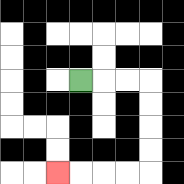{'start': '[3, 3]', 'end': '[2, 7]', 'path_directions': 'R,R,R,D,D,D,D,L,L,L,L', 'path_coordinates': '[[3, 3], [4, 3], [5, 3], [6, 3], [6, 4], [6, 5], [6, 6], [6, 7], [5, 7], [4, 7], [3, 7], [2, 7]]'}